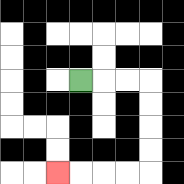{'start': '[3, 3]', 'end': '[2, 7]', 'path_directions': 'R,R,R,D,D,D,D,L,L,L,L', 'path_coordinates': '[[3, 3], [4, 3], [5, 3], [6, 3], [6, 4], [6, 5], [6, 6], [6, 7], [5, 7], [4, 7], [3, 7], [2, 7]]'}